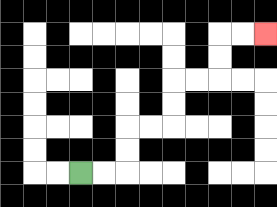{'start': '[3, 7]', 'end': '[11, 1]', 'path_directions': 'R,R,U,U,R,R,U,U,R,R,U,U,R,R', 'path_coordinates': '[[3, 7], [4, 7], [5, 7], [5, 6], [5, 5], [6, 5], [7, 5], [7, 4], [7, 3], [8, 3], [9, 3], [9, 2], [9, 1], [10, 1], [11, 1]]'}